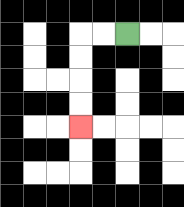{'start': '[5, 1]', 'end': '[3, 5]', 'path_directions': 'L,L,D,D,D,D', 'path_coordinates': '[[5, 1], [4, 1], [3, 1], [3, 2], [3, 3], [3, 4], [3, 5]]'}